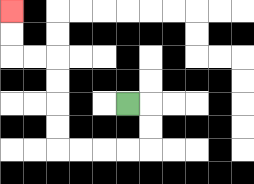{'start': '[5, 4]', 'end': '[0, 0]', 'path_directions': 'R,D,D,L,L,L,L,U,U,U,U,L,L,U,U', 'path_coordinates': '[[5, 4], [6, 4], [6, 5], [6, 6], [5, 6], [4, 6], [3, 6], [2, 6], [2, 5], [2, 4], [2, 3], [2, 2], [1, 2], [0, 2], [0, 1], [0, 0]]'}